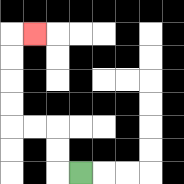{'start': '[3, 7]', 'end': '[1, 1]', 'path_directions': 'L,U,U,L,L,U,U,U,U,R', 'path_coordinates': '[[3, 7], [2, 7], [2, 6], [2, 5], [1, 5], [0, 5], [0, 4], [0, 3], [0, 2], [0, 1], [1, 1]]'}